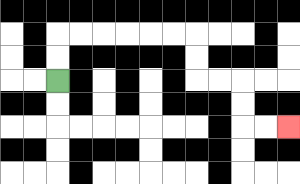{'start': '[2, 3]', 'end': '[12, 5]', 'path_directions': 'U,U,R,R,R,R,R,R,D,D,R,R,D,D,R,R', 'path_coordinates': '[[2, 3], [2, 2], [2, 1], [3, 1], [4, 1], [5, 1], [6, 1], [7, 1], [8, 1], [8, 2], [8, 3], [9, 3], [10, 3], [10, 4], [10, 5], [11, 5], [12, 5]]'}